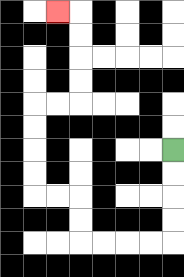{'start': '[7, 6]', 'end': '[2, 0]', 'path_directions': 'D,D,D,D,L,L,L,L,U,U,L,L,U,U,U,U,R,R,U,U,U,U,L', 'path_coordinates': '[[7, 6], [7, 7], [7, 8], [7, 9], [7, 10], [6, 10], [5, 10], [4, 10], [3, 10], [3, 9], [3, 8], [2, 8], [1, 8], [1, 7], [1, 6], [1, 5], [1, 4], [2, 4], [3, 4], [3, 3], [3, 2], [3, 1], [3, 0], [2, 0]]'}